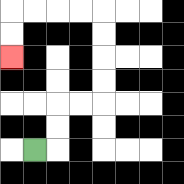{'start': '[1, 6]', 'end': '[0, 2]', 'path_directions': 'R,U,U,R,R,U,U,U,U,L,L,L,L,D,D', 'path_coordinates': '[[1, 6], [2, 6], [2, 5], [2, 4], [3, 4], [4, 4], [4, 3], [4, 2], [4, 1], [4, 0], [3, 0], [2, 0], [1, 0], [0, 0], [0, 1], [0, 2]]'}